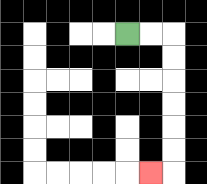{'start': '[5, 1]', 'end': '[6, 7]', 'path_directions': 'R,R,D,D,D,D,D,D,L', 'path_coordinates': '[[5, 1], [6, 1], [7, 1], [7, 2], [7, 3], [7, 4], [7, 5], [7, 6], [7, 7], [6, 7]]'}